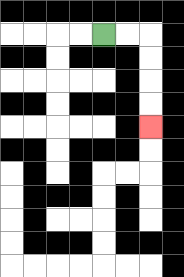{'start': '[4, 1]', 'end': '[6, 5]', 'path_directions': 'R,R,D,D,D,D', 'path_coordinates': '[[4, 1], [5, 1], [6, 1], [6, 2], [6, 3], [6, 4], [6, 5]]'}